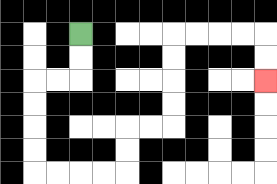{'start': '[3, 1]', 'end': '[11, 3]', 'path_directions': 'D,D,L,L,D,D,D,D,R,R,R,R,U,U,R,R,U,U,U,U,R,R,R,R,D,D', 'path_coordinates': '[[3, 1], [3, 2], [3, 3], [2, 3], [1, 3], [1, 4], [1, 5], [1, 6], [1, 7], [2, 7], [3, 7], [4, 7], [5, 7], [5, 6], [5, 5], [6, 5], [7, 5], [7, 4], [7, 3], [7, 2], [7, 1], [8, 1], [9, 1], [10, 1], [11, 1], [11, 2], [11, 3]]'}